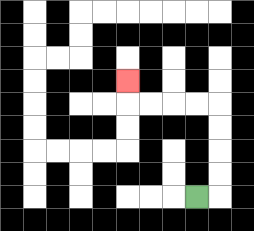{'start': '[8, 8]', 'end': '[5, 3]', 'path_directions': 'R,U,U,U,U,L,L,L,L,U', 'path_coordinates': '[[8, 8], [9, 8], [9, 7], [9, 6], [9, 5], [9, 4], [8, 4], [7, 4], [6, 4], [5, 4], [5, 3]]'}